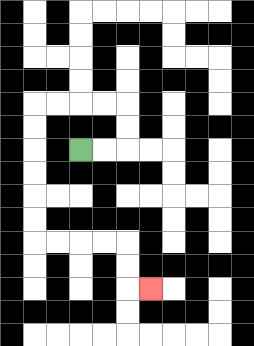{'start': '[3, 6]', 'end': '[6, 12]', 'path_directions': 'R,R,U,U,L,L,L,L,D,D,D,D,D,D,R,R,R,R,D,D,R', 'path_coordinates': '[[3, 6], [4, 6], [5, 6], [5, 5], [5, 4], [4, 4], [3, 4], [2, 4], [1, 4], [1, 5], [1, 6], [1, 7], [1, 8], [1, 9], [1, 10], [2, 10], [3, 10], [4, 10], [5, 10], [5, 11], [5, 12], [6, 12]]'}